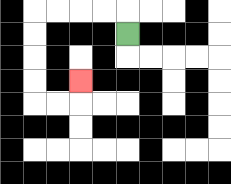{'start': '[5, 1]', 'end': '[3, 3]', 'path_directions': 'U,L,L,L,L,D,D,D,D,R,R,U', 'path_coordinates': '[[5, 1], [5, 0], [4, 0], [3, 0], [2, 0], [1, 0], [1, 1], [1, 2], [1, 3], [1, 4], [2, 4], [3, 4], [3, 3]]'}